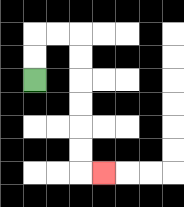{'start': '[1, 3]', 'end': '[4, 7]', 'path_directions': 'U,U,R,R,D,D,D,D,D,D,R', 'path_coordinates': '[[1, 3], [1, 2], [1, 1], [2, 1], [3, 1], [3, 2], [3, 3], [3, 4], [3, 5], [3, 6], [3, 7], [4, 7]]'}